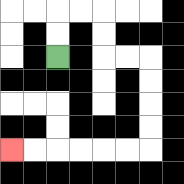{'start': '[2, 2]', 'end': '[0, 6]', 'path_directions': 'U,U,R,R,D,D,R,R,D,D,D,D,L,L,L,L,L,L', 'path_coordinates': '[[2, 2], [2, 1], [2, 0], [3, 0], [4, 0], [4, 1], [4, 2], [5, 2], [6, 2], [6, 3], [6, 4], [6, 5], [6, 6], [5, 6], [4, 6], [3, 6], [2, 6], [1, 6], [0, 6]]'}